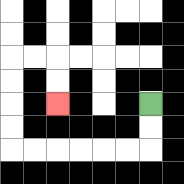{'start': '[6, 4]', 'end': '[2, 4]', 'path_directions': 'D,D,L,L,L,L,L,L,U,U,U,U,R,R,D,D', 'path_coordinates': '[[6, 4], [6, 5], [6, 6], [5, 6], [4, 6], [3, 6], [2, 6], [1, 6], [0, 6], [0, 5], [0, 4], [0, 3], [0, 2], [1, 2], [2, 2], [2, 3], [2, 4]]'}